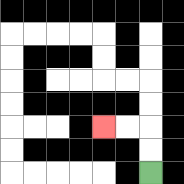{'start': '[6, 7]', 'end': '[4, 5]', 'path_directions': 'U,U,L,L', 'path_coordinates': '[[6, 7], [6, 6], [6, 5], [5, 5], [4, 5]]'}